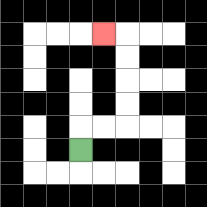{'start': '[3, 6]', 'end': '[4, 1]', 'path_directions': 'U,R,R,U,U,U,U,L', 'path_coordinates': '[[3, 6], [3, 5], [4, 5], [5, 5], [5, 4], [5, 3], [5, 2], [5, 1], [4, 1]]'}